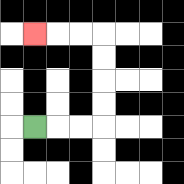{'start': '[1, 5]', 'end': '[1, 1]', 'path_directions': 'R,R,R,U,U,U,U,L,L,L', 'path_coordinates': '[[1, 5], [2, 5], [3, 5], [4, 5], [4, 4], [4, 3], [4, 2], [4, 1], [3, 1], [2, 1], [1, 1]]'}